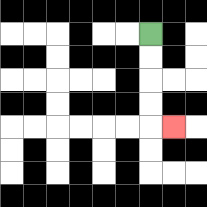{'start': '[6, 1]', 'end': '[7, 5]', 'path_directions': 'D,D,D,D,R', 'path_coordinates': '[[6, 1], [6, 2], [6, 3], [6, 4], [6, 5], [7, 5]]'}